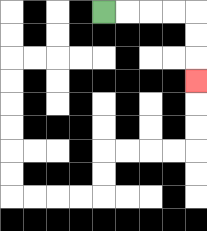{'start': '[4, 0]', 'end': '[8, 3]', 'path_directions': 'R,R,R,R,D,D,D', 'path_coordinates': '[[4, 0], [5, 0], [6, 0], [7, 0], [8, 0], [8, 1], [8, 2], [8, 3]]'}